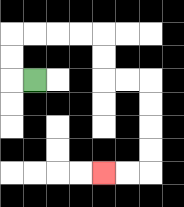{'start': '[1, 3]', 'end': '[4, 7]', 'path_directions': 'L,U,U,R,R,R,R,D,D,R,R,D,D,D,D,L,L', 'path_coordinates': '[[1, 3], [0, 3], [0, 2], [0, 1], [1, 1], [2, 1], [3, 1], [4, 1], [4, 2], [4, 3], [5, 3], [6, 3], [6, 4], [6, 5], [6, 6], [6, 7], [5, 7], [4, 7]]'}